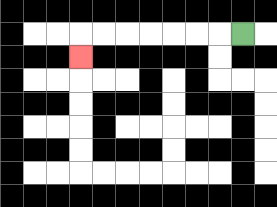{'start': '[10, 1]', 'end': '[3, 2]', 'path_directions': 'L,L,L,L,L,L,L,D', 'path_coordinates': '[[10, 1], [9, 1], [8, 1], [7, 1], [6, 1], [5, 1], [4, 1], [3, 1], [3, 2]]'}